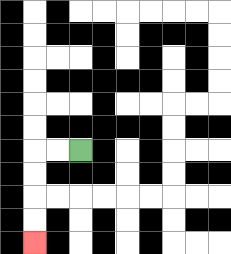{'start': '[3, 6]', 'end': '[1, 10]', 'path_directions': 'L,L,D,D,D,D', 'path_coordinates': '[[3, 6], [2, 6], [1, 6], [1, 7], [1, 8], [1, 9], [1, 10]]'}